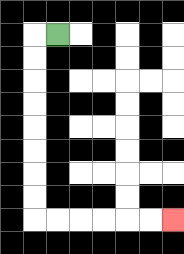{'start': '[2, 1]', 'end': '[7, 9]', 'path_directions': 'L,D,D,D,D,D,D,D,D,R,R,R,R,R,R', 'path_coordinates': '[[2, 1], [1, 1], [1, 2], [1, 3], [1, 4], [1, 5], [1, 6], [1, 7], [1, 8], [1, 9], [2, 9], [3, 9], [4, 9], [5, 9], [6, 9], [7, 9]]'}